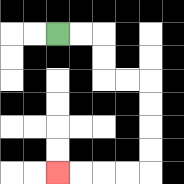{'start': '[2, 1]', 'end': '[2, 7]', 'path_directions': 'R,R,D,D,R,R,D,D,D,D,L,L,L,L', 'path_coordinates': '[[2, 1], [3, 1], [4, 1], [4, 2], [4, 3], [5, 3], [6, 3], [6, 4], [6, 5], [6, 6], [6, 7], [5, 7], [4, 7], [3, 7], [2, 7]]'}